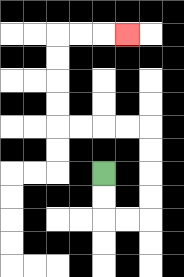{'start': '[4, 7]', 'end': '[5, 1]', 'path_directions': 'D,D,R,R,U,U,U,U,L,L,L,L,U,U,U,U,R,R,R', 'path_coordinates': '[[4, 7], [4, 8], [4, 9], [5, 9], [6, 9], [6, 8], [6, 7], [6, 6], [6, 5], [5, 5], [4, 5], [3, 5], [2, 5], [2, 4], [2, 3], [2, 2], [2, 1], [3, 1], [4, 1], [5, 1]]'}